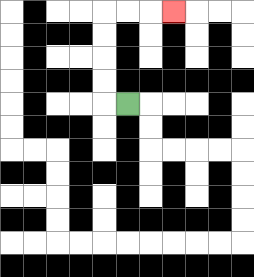{'start': '[5, 4]', 'end': '[7, 0]', 'path_directions': 'L,U,U,U,U,R,R,R', 'path_coordinates': '[[5, 4], [4, 4], [4, 3], [4, 2], [4, 1], [4, 0], [5, 0], [6, 0], [7, 0]]'}